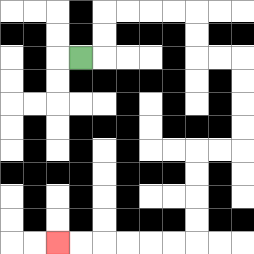{'start': '[3, 2]', 'end': '[2, 10]', 'path_directions': 'R,U,U,R,R,R,R,D,D,R,R,D,D,D,D,L,L,D,D,D,D,L,L,L,L,L,L', 'path_coordinates': '[[3, 2], [4, 2], [4, 1], [4, 0], [5, 0], [6, 0], [7, 0], [8, 0], [8, 1], [8, 2], [9, 2], [10, 2], [10, 3], [10, 4], [10, 5], [10, 6], [9, 6], [8, 6], [8, 7], [8, 8], [8, 9], [8, 10], [7, 10], [6, 10], [5, 10], [4, 10], [3, 10], [2, 10]]'}